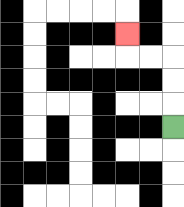{'start': '[7, 5]', 'end': '[5, 1]', 'path_directions': 'U,U,U,L,L,U', 'path_coordinates': '[[7, 5], [7, 4], [7, 3], [7, 2], [6, 2], [5, 2], [5, 1]]'}